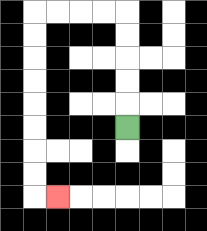{'start': '[5, 5]', 'end': '[2, 8]', 'path_directions': 'U,U,U,U,U,L,L,L,L,D,D,D,D,D,D,D,D,R', 'path_coordinates': '[[5, 5], [5, 4], [5, 3], [5, 2], [5, 1], [5, 0], [4, 0], [3, 0], [2, 0], [1, 0], [1, 1], [1, 2], [1, 3], [1, 4], [1, 5], [1, 6], [1, 7], [1, 8], [2, 8]]'}